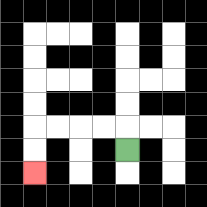{'start': '[5, 6]', 'end': '[1, 7]', 'path_directions': 'U,L,L,L,L,D,D', 'path_coordinates': '[[5, 6], [5, 5], [4, 5], [3, 5], [2, 5], [1, 5], [1, 6], [1, 7]]'}